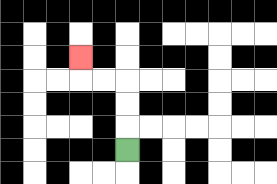{'start': '[5, 6]', 'end': '[3, 2]', 'path_directions': 'U,U,U,L,L,U', 'path_coordinates': '[[5, 6], [5, 5], [5, 4], [5, 3], [4, 3], [3, 3], [3, 2]]'}